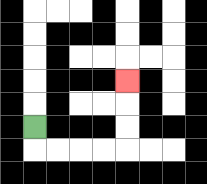{'start': '[1, 5]', 'end': '[5, 3]', 'path_directions': 'D,R,R,R,R,U,U,U', 'path_coordinates': '[[1, 5], [1, 6], [2, 6], [3, 6], [4, 6], [5, 6], [5, 5], [5, 4], [5, 3]]'}